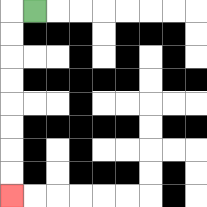{'start': '[1, 0]', 'end': '[0, 8]', 'path_directions': 'L,D,D,D,D,D,D,D,D', 'path_coordinates': '[[1, 0], [0, 0], [0, 1], [0, 2], [0, 3], [0, 4], [0, 5], [0, 6], [0, 7], [0, 8]]'}